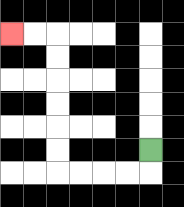{'start': '[6, 6]', 'end': '[0, 1]', 'path_directions': 'D,L,L,L,L,U,U,U,U,U,U,L,L', 'path_coordinates': '[[6, 6], [6, 7], [5, 7], [4, 7], [3, 7], [2, 7], [2, 6], [2, 5], [2, 4], [2, 3], [2, 2], [2, 1], [1, 1], [0, 1]]'}